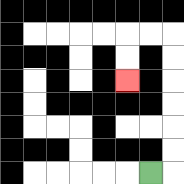{'start': '[6, 7]', 'end': '[5, 3]', 'path_directions': 'R,U,U,U,U,U,U,L,L,D,D', 'path_coordinates': '[[6, 7], [7, 7], [7, 6], [7, 5], [7, 4], [7, 3], [7, 2], [7, 1], [6, 1], [5, 1], [5, 2], [5, 3]]'}